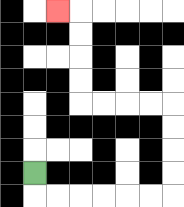{'start': '[1, 7]', 'end': '[2, 0]', 'path_directions': 'D,R,R,R,R,R,R,U,U,U,U,L,L,L,L,U,U,U,U,L', 'path_coordinates': '[[1, 7], [1, 8], [2, 8], [3, 8], [4, 8], [5, 8], [6, 8], [7, 8], [7, 7], [7, 6], [7, 5], [7, 4], [6, 4], [5, 4], [4, 4], [3, 4], [3, 3], [3, 2], [3, 1], [3, 0], [2, 0]]'}